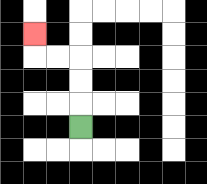{'start': '[3, 5]', 'end': '[1, 1]', 'path_directions': 'U,U,U,L,L,U', 'path_coordinates': '[[3, 5], [3, 4], [3, 3], [3, 2], [2, 2], [1, 2], [1, 1]]'}